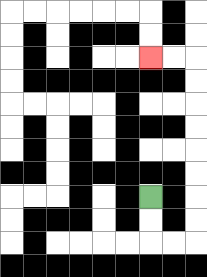{'start': '[6, 8]', 'end': '[6, 2]', 'path_directions': 'D,D,R,R,U,U,U,U,U,U,U,U,L,L', 'path_coordinates': '[[6, 8], [6, 9], [6, 10], [7, 10], [8, 10], [8, 9], [8, 8], [8, 7], [8, 6], [8, 5], [8, 4], [8, 3], [8, 2], [7, 2], [6, 2]]'}